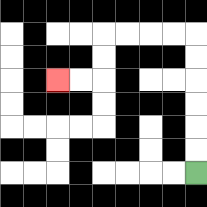{'start': '[8, 7]', 'end': '[2, 3]', 'path_directions': 'U,U,U,U,U,U,L,L,L,L,D,D,L,L', 'path_coordinates': '[[8, 7], [8, 6], [8, 5], [8, 4], [8, 3], [8, 2], [8, 1], [7, 1], [6, 1], [5, 1], [4, 1], [4, 2], [4, 3], [3, 3], [2, 3]]'}